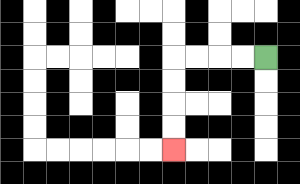{'start': '[11, 2]', 'end': '[7, 6]', 'path_directions': 'L,L,L,L,D,D,D,D', 'path_coordinates': '[[11, 2], [10, 2], [9, 2], [8, 2], [7, 2], [7, 3], [7, 4], [7, 5], [7, 6]]'}